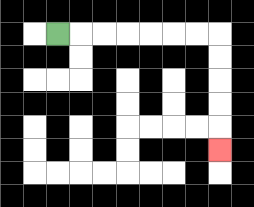{'start': '[2, 1]', 'end': '[9, 6]', 'path_directions': 'R,R,R,R,R,R,R,D,D,D,D,D', 'path_coordinates': '[[2, 1], [3, 1], [4, 1], [5, 1], [6, 1], [7, 1], [8, 1], [9, 1], [9, 2], [9, 3], [9, 4], [9, 5], [9, 6]]'}